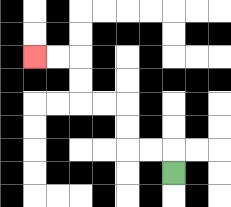{'start': '[7, 7]', 'end': '[1, 2]', 'path_directions': 'U,L,L,U,U,L,L,U,U,L,L', 'path_coordinates': '[[7, 7], [7, 6], [6, 6], [5, 6], [5, 5], [5, 4], [4, 4], [3, 4], [3, 3], [3, 2], [2, 2], [1, 2]]'}